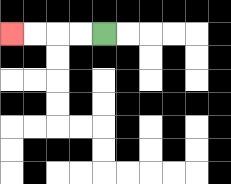{'start': '[4, 1]', 'end': '[0, 1]', 'path_directions': 'L,L,L,L', 'path_coordinates': '[[4, 1], [3, 1], [2, 1], [1, 1], [0, 1]]'}